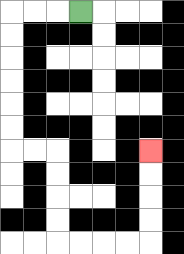{'start': '[3, 0]', 'end': '[6, 6]', 'path_directions': 'L,L,L,D,D,D,D,D,D,R,R,D,D,D,D,R,R,R,R,U,U,U,U', 'path_coordinates': '[[3, 0], [2, 0], [1, 0], [0, 0], [0, 1], [0, 2], [0, 3], [0, 4], [0, 5], [0, 6], [1, 6], [2, 6], [2, 7], [2, 8], [2, 9], [2, 10], [3, 10], [4, 10], [5, 10], [6, 10], [6, 9], [6, 8], [6, 7], [6, 6]]'}